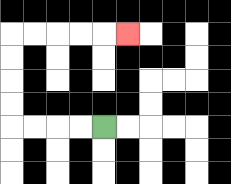{'start': '[4, 5]', 'end': '[5, 1]', 'path_directions': 'L,L,L,L,U,U,U,U,R,R,R,R,R', 'path_coordinates': '[[4, 5], [3, 5], [2, 5], [1, 5], [0, 5], [0, 4], [0, 3], [0, 2], [0, 1], [1, 1], [2, 1], [3, 1], [4, 1], [5, 1]]'}